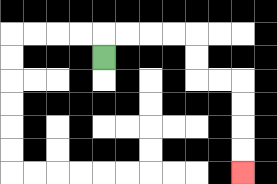{'start': '[4, 2]', 'end': '[10, 7]', 'path_directions': 'U,R,R,R,R,D,D,R,R,D,D,D,D', 'path_coordinates': '[[4, 2], [4, 1], [5, 1], [6, 1], [7, 1], [8, 1], [8, 2], [8, 3], [9, 3], [10, 3], [10, 4], [10, 5], [10, 6], [10, 7]]'}